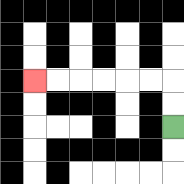{'start': '[7, 5]', 'end': '[1, 3]', 'path_directions': 'U,U,L,L,L,L,L,L', 'path_coordinates': '[[7, 5], [7, 4], [7, 3], [6, 3], [5, 3], [4, 3], [3, 3], [2, 3], [1, 3]]'}